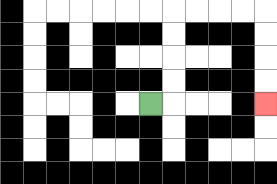{'start': '[6, 4]', 'end': '[11, 4]', 'path_directions': 'R,U,U,U,U,R,R,R,R,D,D,D,D', 'path_coordinates': '[[6, 4], [7, 4], [7, 3], [7, 2], [7, 1], [7, 0], [8, 0], [9, 0], [10, 0], [11, 0], [11, 1], [11, 2], [11, 3], [11, 4]]'}